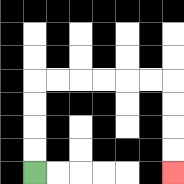{'start': '[1, 7]', 'end': '[7, 7]', 'path_directions': 'U,U,U,U,R,R,R,R,R,R,D,D,D,D', 'path_coordinates': '[[1, 7], [1, 6], [1, 5], [1, 4], [1, 3], [2, 3], [3, 3], [4, 3], [5, 3], [6, 3], [7, 3], [7, 4], [7, 5], [7, 6], [7, 7]]'}